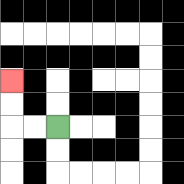{'start': '[2, 5]', 'end': '[0, 3]', 'path_directions': 'L,L,U,U', 'path_coordinates': '[[2, 5], [1, 5], [0, 5], [0, 4], [0, 3]]'}